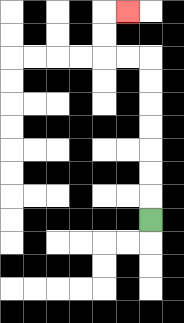{'start': '[6, 9]', 'end': '[5, 0]', 'path_directions': 'U,U,U,U,U,U,U,L,L,U,U,R', 'path_coordinates': '[[6, 9], [6, 8], [6, 7], [6, 6], [6, 5], [6, 4], [6, 3], [6, 2], [5, 2], [4, 2], [4, 1], [4, 0], [5, 0]]'}